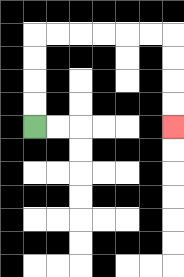{'start': '[1, 5]', 'end': '[7, 5]', 'path_directions': 'U,U,U,U,R,R,R,R,R,R,D,D,D,D', 'path_coordinates': '[[1, 5], [1, 4], [1, 3], [1, 2], [1, 1], [2, 1], [3, 1], [4, 1], [5, 1], [6, 1], [7, 1], [7, 2], [7, 3], [7, 4], [7, 5]]'}